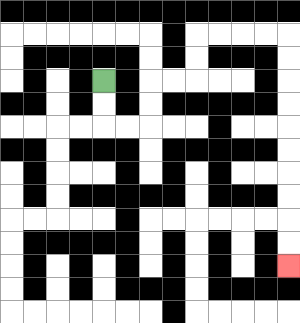{'start': '[4, 3]', 'end': '[12, 11]', 'path_directions': 'D,D,R,R,U,U,R,R,U,U,R,R,R,R,D,D,D,D,D,D,D,D,D,D', 'path_coordinates': '[[4, 3], [4, 4], [4, 5], [5, 5], [6, 5], [6, 4], [6, 3], [7, 3], [8, 3], [8, 2], [8, 1], [9, 1], [10, 1], [11, 1], [12, 1], [12, 2], [12, 3], [12, 4], [12, 5], [12, 6], [12, 7], [12, 8], [12, 9], [12, 10], [12, 11]]'}